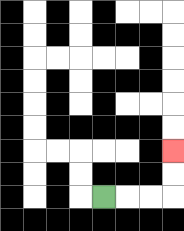{'start': '[4, 8]', 'end': '[7, 6]', 'path_directions': 'R,R,R,U,U', 'path_coordinates': '[[4, 8], [5, 8], [6, 8], [7, 8], [7, 7], [7, 6]]'}